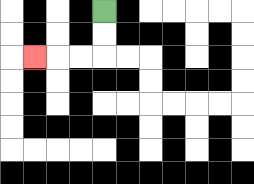{'start': '[4, 0]', 'end': '[1, 2]', 'path_directions': 'D,D,L,L,L', 'path_coordinates': '[[4, 0], [4, 1], [4, 2], [3, 2], [2, 2], [1, 2]]'}